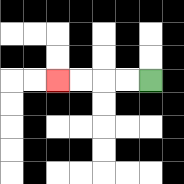{'start': '[6, 3]', 'end': '[2, 3]', 'path_directions': 'L,L,L,L', 'path_coordinates': '[[6, 3], [5, 3], [4, 3], [3, 3], [2, 3]]'}